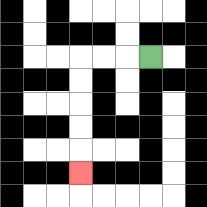{'start': '[6, 2]', 'end': '[3, 7]', 'path_directions': 'L,L,L,D,D,D,D,D', 'path_coordinates': '[[6, 2], [5, 2], [4, 2], [3, 2], [3, 3], [3, 4], [3, 5], [3, 6], [3, 7]]'}